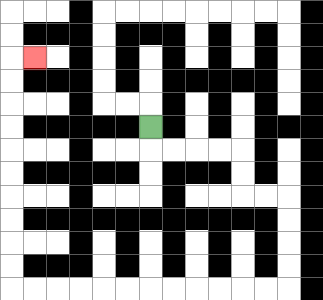{'start': '[6, 5]', 'end': '[1, 2]', 'path_directions': 'D,R,R,R,R,D,D,R,R,D,D,D,D,L,L,L,L,L,L,L,L,L,L,L,L,U,U,U,U,U,U,U,U,U,U,R', 'path_coordinates': '[[6, 5], [6, 6], [7, 6], [8, 6], [9, 6], [10, 6], [10, 7], [10, 8], [11, 8], [12, 8], [12, 9], [12, 10], [12, 11], [12, 12], [11, 12], [10, 12], [9, 12], [8, 12], [7, 12], [6, 12], [5, 12], [4, 12], [3, 12], [2, 12], [1, 12], [0, 12], [0, 11], [0, 10], [0, 9], [0, 8], [0, 7], [0, 6], [0, 5], [0, 4], [0, 3], [0, 2], [1, 2]]'}